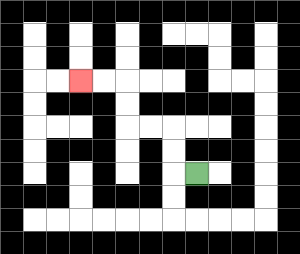{'start': '[8, 7]', 'end': '[3, 3]', 'path_directions': 'L,U,U,L,L,U,U,L,L', 'path_coordinates': '[[8, 7], [7, 7], [7, 6], [7, 5], [6, 5], [5, 5], [5, 4], [5, 3], [4, 3], [3, 3]]'}